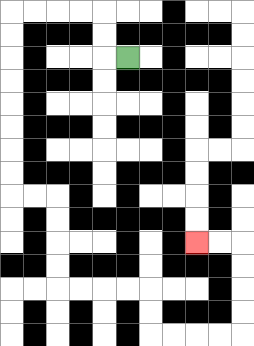{'start': '[5, 2]', 'end': '[8, 10]', 'path_directions': 'L,U,U,L,L,L,L,D,D,D,D,D,D,D,D,R,R,D,D,D,D,R,R,R,R,D,D,R,R,R,R,U,U,U,U,L,L', 'path_coordinates': '[[5, 2], [4, 2], [4, 1], [4, 0], [3, 0], [2, 0], [1, 0], [0, 0], [0, 1], [0, 2], [0, 3], [0, 4], [0, 5], [0, 6], [0, 7], [0, 8], [1, 8], [2, 8], [2, 9], [2, 10], [2, 11], [2, 12], [3, 12], [4, 12], [5, 12], [6, 12], [6, 13], [6, 14], [7, 14], [8, 14], [9, 14], [10, 14], [10, 13], [10, 12], [10, 11], [10, 10], [9, 10], [8, 10]]'}